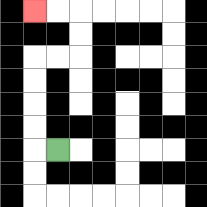{'start': '[2, 6]', 'end': '[1, 0]', 'path_directions': 'L,U,U,U,U,R,R,U,U,L,L', 'path_coordinates': '[[2, 6], [1, 6], [1, 5], [1, 4], [1, 3], [1, 2], [2, 2], [3, 2], [3, 1], [3, 0], [2, 0], [1, 0]]'}